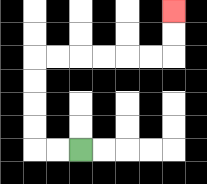{'start': '[3, 6]', 'end': '[7, 0]', 'path_directions': 'L,L,U,U,U,U,R,R,R,R,R,R,U,U', 'path_coordinates': '[[3, 6], [2, 6], [1, 6], [1, 5], [1, 4], [1, 3], [1, 2], [2, 2], [3, 2], [4, 2], [5, 2], [6, 2], [7, 2], [7, 1], [7, 0]]'}